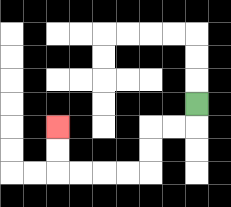{'start': '[8, 4]', 'end': '[2, 5]', 'path_directions': 'D,L,L,D,D,L,L,L,L,U,U', 'path_coordinates': '[[8, 4], [8, 5], [7, 5], [6, 5], [6, 6], [6, 7], [5, 7], [4, 7], [3, 7], [2, 7], [2, 6], [2, 5]]'}